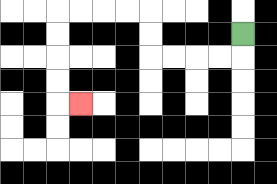{'start': '[10, 1]', 'end': '[3, 4]', 'path_directions': 'D,L,L,L,L,U,U,L,L,L,L,D,D,D,D,R', 'path_coordinates': '[[10, 1], [10, 2], [9, 2], [8, 2], [7, 2], [6, 2], [6, 1], [6, 0], [5, 0], [4, 0], [3, 0], [2, 0], [2, 1], [2, 2], [2, 3], [2, 4], [3, 4]]'}